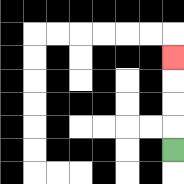{'start': '[7, 6]', 'end': '[7, 2]', 'path_directions': 'U,U,U,U', 'path_coordinates': '[[7, 6], [7, 5], [7, 4], [7, 3], [7, 2]]'}